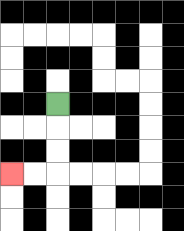{'start': '[2, 4]', 'end': '[0, 7]', 'path_directions': 'D,D,D,L,L', 'path_coordinates': '[[2, 4], [2, 5], [2, 6], [2, 7], [1, 7], [0, 7]]'}